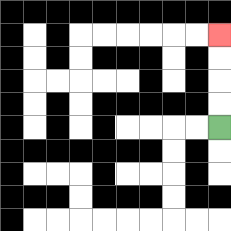{'start': '[9, 5]', 'end': '[9, 1]', 'path_directions': 'U,U,U,U', 'path_coordinates': '[[9, 5], [9, 4], [9, 3], [9, 2], [9, 1]]'}